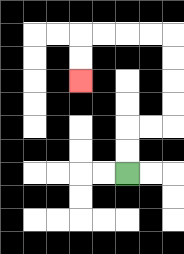{'start': '[5, 7]', 'end': '[3, 3]', 'path_directions': 'U,U,R,R,U,U,U,U,L,L,L,L,D,D', 'path_coordinates': '[[5, 7], [5, 6], [5, 5], [6, 5], [7, 5], [7, 4], [7, 3], [7, 2], [7, 1], [6, 1], [5, 1], [4, 1], [3, 1], [3, 2], [3, 3]]'}